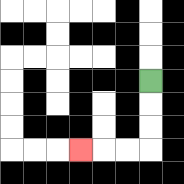{'start': '[6, 3]', 'end': '[3, 6]', 'path_directions': 'D,D,D,L,L,L', 'path_coordinates': '[[6, 3], [6, 4], [6, 5], [6, 6], [5, 6], [4, 6], [3, 6]]'}